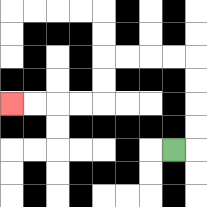{'start': '[7, 6]', 'end': '[0, 4]', 'path_directions': 'R,U,U,U,U,L,L,L,L,D,D,L,L,L,L', 'path_coordinates': '[[7, 6], [8, 6], [8, 5], [8, 4], [8, 3], [8, 2], [7, 2], [6, 2], [5, 2], [4, 2], [4, 3], [4, 4], [3, 4], [2, 4], [1, 4], [0, 4]]'}